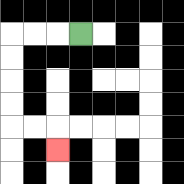{'start': '[3, 1]', 'end': '[2, 6]', 'path_directions': 'L,L,L,D,D,D,D,R,R,D', 'path_coordinates': '[[3, 1], [2, 1], [1, 1], [0, 1], [0, 2], [0, 3], [0, 4], [0, 5], [1, 5], [2, 5], [2, 6]]'}